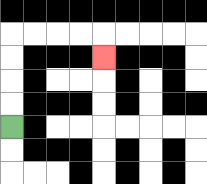{'start': '[0, 5]', 'end': '[4, 2]', 'path_directions': 'U,U,U,U,R,R,R,R,D', 'path_coordinates': '[[0, 5], [0, 4], [0, 3], [0, 2], [0, 1], [1, 1], [2, 1], [3, 1], [4, 1], [4, 2]]'}